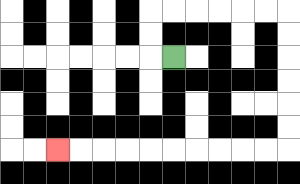{'start': '[7, 2]', 'end': '[2, 6]', 'path_directions': 'L,U,U,R,R,R,R,R,R,D,D,D,D,D,D,L,L,L,L,L,L,L,L,L,L', 'path_coordinates': '[[7, 2], [6, 2], [6, 1], [6, 0], [7, 0], [8, 0], [9, 0], [10, 0], [11, 0], [12, 0], [12, 1], [12, 2], [12, 3], [12, 4], [12, 5], [12, 6], [11, 6], [10, 6], [9, 6], [8, 6], [7, 6], [6, 6], [5, 6], [4, 6], [3, 6], [2, 6]]'}